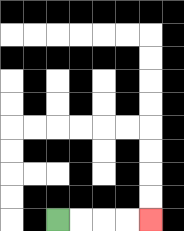{'start': '[2, 9]', 'end': '[6, 9]', 'path_directions': 'R,R,R,R', 'path_coordinates': '[[2, 9], [3, 9], [4, 9], [5, 9], [6, 9]]'}